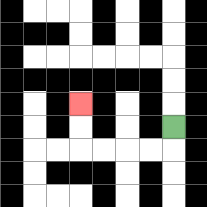{'start': '[7, 5]', 'end': '[3, 4]', 'path_directions': 'D,L,L,L,L,U,U', 'path_coordinates': '[[7, 5], [7, 6], [6, 6], [5, 6], [4, 6], [3, 6], [3, 5], [3, 4]]'}